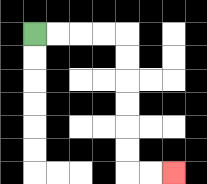{'start': '[1, 1]', 'end': '[7, 7]', 'path_directions': 'R,R,R,R,D,D,D,D,D,D,R,R', 'path_coordinates': '[[1, 1], [2, 1], [3, 1], [4, 1], [5, 1], [5, 2], [5, 3], [5, 4], [5, 5], [5, 6], [5, 7], [6, 7], [7, 7]]'}